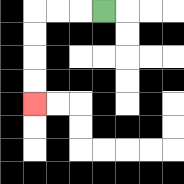{'start': '[4, 0]', 'end': '[1, 4]', 'path_directions': 'L,L,L,D,D,D,D', 'path_coordinates': '[[4, 0], [3, 0], [2, 0], [1, 0], [1, 1], [1, 2], [1, 3], [1, 4]]'}